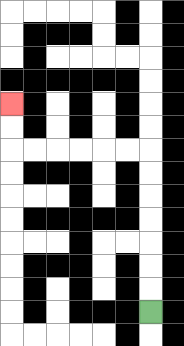{'start': '[6, 13]', 'end': '[0, 4]', 'path_directions': 'U,U,U,U,U,U,U,L,L,L,L,L,L,U,U', 'path_coordinates': '[[6, 13], [6, 12], [6, 11], [6, 10], [6, 9], [6, 8], [6, 7], [6, 6], [5, 6], [4, 6], [3, 6], [2, 6], [1, 6], [0, 6], [0, 5], [0, 4]]'}